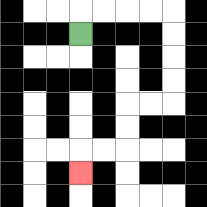{'start': '[3, 1]', 'end': '[3, 7]', 'path_directions': 'U,R,R,R,R,D,D,D,D,L,L,D,D,L,L,D', 'path_coordinates': '[[3, 1], [3, 0], [4, 0], [5, 0], [6, 0], [7, 0], [7, 1], [7, 2], [7, 3], [7, 4], [6, 4], [5, 4], [5, 5], [5, 6], [4, 6], [3, 6], [3, 7]]'}